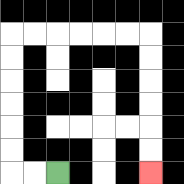{'start': '[2, 7]', 'end': '[6, 7]', 'path_directions': 'L,L,U,U,U,U,U,U,R,R,R,R,R,R,D,D,D,D,D,D', 'path_coordinates': '[[2, 7], [1, 7], [0, 7], [0, 6], [0, 5], [0, 4], [0, 3], [0, 2], [0, 1], [1, 1], [2, 1], [3, 1], [4, 1], [5, 1], [6, 1], [6, 2], [6, 3], [6, 4], [6, 5], [6, 6], [6, 7]]'}